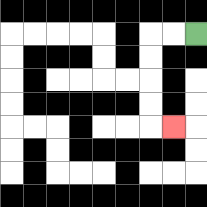{'start': '[8, 1]', 'end': '[7, 5]', 'path_directions': 'L,L,D,D,D,D,R', 'path_coordinates': '[[8, 1], [7, 1], [6, 1], [6, 2], [6, 3], [6, 4], [6, 5], [7, 5]]'}